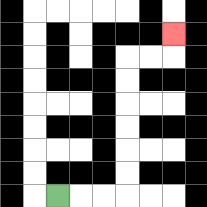{'start': '[2, 8]', 'end': '[7, 1]', 'path_directions': 'R,R,R,U,U,U,U,U,U,R,R,U', 'path_coordinates': '[[2, 8], [3, 8], [4, 8], [5, 8], [5, 7], [5, 6], [5, 5], [5, 4], [5, 3], [5, 2], [6, 2], [7, 2], [7, 1]]'}